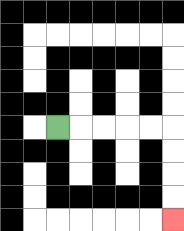{'start': '[2, 5]', 'end': '[7, 9]', 'path_directions': 'R,R,R,R,R,D,D,D,D', 'path_coordinates': '[[2, 5], [3, 5], [4, 5], [5, 5], [6, 5], [7, 5], [7, 6], [7, 7], [7, 8], [7, 9]]'}